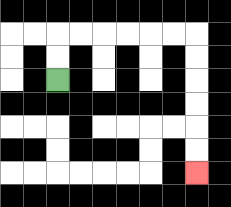{'start': '[2, 3]', 'end': '[8, 7]', 'path_directions': 'U,U,R,R,R,R,R,R,D,D,D,D,D,D', 'path_coordinates': '[[2, 3], [2, 2], [2, 1], [3, 1], [4, 1], [5, 1], [6, 1], [7, 1], [8, 1], [8, 2], [8, 3], [8, 4], [8, 5], [8, 6], [8, 7]]'}